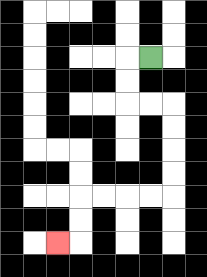{'start': '[6, 2]', 'end': '[2, 10]', 'path_directions': 'L,D,D,R,R,D,D,D,D,L,L,L,L,D,D,L', 'path_coordinates': '[[6, 2], [5, 2], [5, 3], [5, 4], [6, 4], [7, 4], [7, 5], [7, 6], [7, 7], [7, 8], [6, 8], [5, 8], [4, 8], [3, 8], [3, 9], [3, 10], [2, 10]]'}